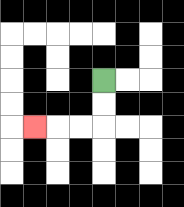{'start': '[4, 3]', 'end': '[1, 5]', 'path_directions': 'D,D,L,L,L', 'path_coordinates': '[[4, 3], [4, 4], [4, 5], [3, 5], [2, 5], [1, 5]]'}